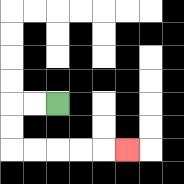{'start': '[2, 4]', 'end': '[5, 6]', 'path_directions': 'L,L,D,D,R,R,R,R,R', 'path_coordinates': '[[2, 4], [1, 4], [0, 4], [0, 5], [0, 6], [1, 6], [2, 6], [3, 6], [4, 6], [5, 6]]'}